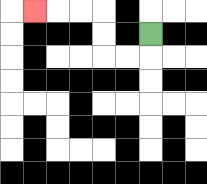{'start': '[6, 1]', 'end': '[1, 0]', 'path_directions': 'D,L,L,U,U,L,L,L', 'path_coordinates': '[[6, 1], [6, 2], [5, 2], [4, 2], [4, 1], [4, 0], [3, 0], [2, 0], [1, 0]]'}